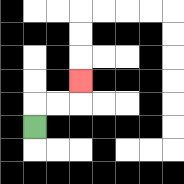{'start': '[1, 5]', 'end': '[3, 3]', 'path_directions': 'U,R,R,U', 'path_coordinates': '[[1, 5], [1, 4], [2, 4], [3, 4], [3, 3]]'}